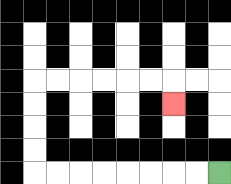{'start': '[9, 7]', 'end': '[7, 4]', 'path_directions': 'L,L,L,L,L,L,L,L,U,U,U,U,R,R,R,R,R,R,D', 'path_coordinates': '[[9, 7], [8, 7], [7, 7], [6, 7], [5, 7], [4, 7], [3, 7], [2, 7], [1, 7], [1, 6], [1, 5], [1, 4], [1, 3], [2, 3], [3, 3], [4, 3], [5, 3], [6, 3], [7, 3], [7, 4]]'}